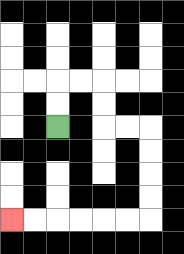{'start': '[2, 5]', 'end': '[0, 9]', 'path_directions': 'U,U,R,R,D,D,R,R,D,D,D,D,L,L,L,L,L,L', 'path_coordinates': '[[2, 5], [2, 4], [2, 3], [3, 3], [4, 3], [4, 4], [4, 5], [5, 5], [6, 5], [6, 6], [6, 7], [6, 8], [6, 9], [5, 9], [4, 9], [3, 9], [2, 9], [1, 9], [0, 9]]'}